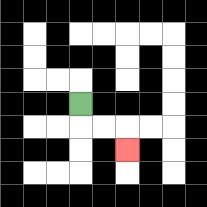{'start': '[3, 4]', 'end': '[5, 6]', 'path_directions': 'D,R,R,D', 'path_coordinates': '[[3, 4], [3, 5], [4, 5], [5, 5], [5, 6]]'}